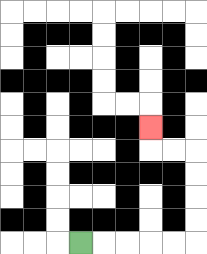{'start': '[3, 10]', 'end': '[6, 5]', 'path_directions': 'R,R,R,R,R,U,U,U,U,L,L,U', 'path_coordinates': '[[3, 10], [4, 10], [5, 10], [6, 10], [7, 10], [8, 10], [8, 9], [8, 8], [8, 7], [8, 6], [7, 6], [6, 6], [6, 5]]'}